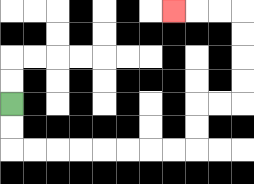{'start': '[0, 4]', 'end': '[7, 0]', 'path_directions': 'D,D,R,R,R,R,R,R,R,R,U,U,R,R,U,U,U,U,L,L,L', 'path_coordinates': '[[0, 4], [0, 5], [0, 6], [1, 6], [2, 6], [3, 6], [4, 6], [5, 6], [6, 6], [7, 6], [8, 6], [8, 5], [8, 4], [9, 4], [10, 4], [10, 3], [10, 2], [10, 1], [10, 0], [9, 0], [8, 0], [7, 0]]'}